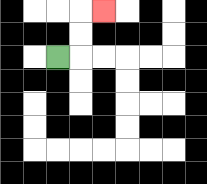{'start': '[2, 2]', 'end': '[4, 0]', 'path_directions': 'R,U,U,R', 'path_coordinates': '[[2, 2], [3, 2], [3, 1], [3, 0], [4, 0]]'}